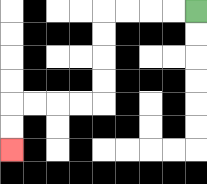{'start': '[8, 0]', 'end': '[0, 6]', 'path_directions': 'L,L,L,L,D,D,D,D,L,L,L,L,D,D', 'path_coordinates': '[[8, 0], [7, 0], [6, 0], [5, 0], [4, 0], [4, 1], [4, 2], [4, 3], [4, 4], [3, 4], [2, 4], [1, 4], [0, 4], [0, 5], [0, 6]]'}